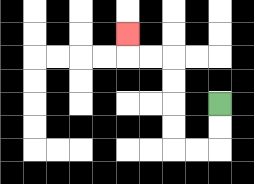{'start': '[9, 4]', 'end': '[5, 1]', 'path_directions': 'D,D,L,L,U,U,U,U,L,L,U', 'path_coordinates': '[[9, 4], [9, 5], [9, 6], [8, 6], [7, 6], [7, 5], [7, 4], [7, 3], [7, 2], [6, 2], [5, 2], [5, 1]]'}